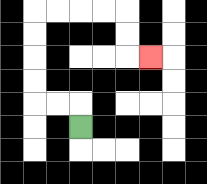{'start': '[3, 5]', 'end': '[6, 2]', 'path_directions': 'U,L,L,U,U,U,U,R,R,R,R,D,D,R', 'path_coordinates': '[[3, 5], [3, 4], [2, 4], [1, 4], [1, 3], [1, 2], [1, 1], [1, 0], [2, 0], [3, 0], [4, 0], [5, 0], [5, 1], [5, 2], [6, 2]]'}